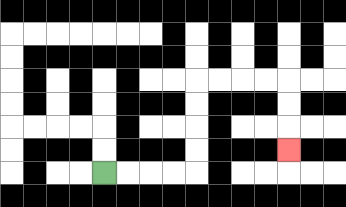{'start': '[4, 7]', 'end': '[12, 6]', 'path_directions': 'R,R,R,R,U,U,U,U,R,R,R,R,D,D,D', 'path_coordinates': '[[4, 7], [5, 7], [6, 7], [7, 7], [8, 7], [8, 6], [8, 5], [8, 4], [8, 3], [9, 3], [10, 3], [11, 3], [12, 3], [12, 4], [12, 5], [12, 6]]'}